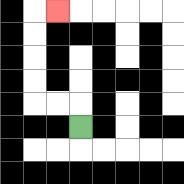{'start': '[3, 5]', 'end': '[2, 0]', 'path_directions': 'U,L,L,U,U,U,U,R', 'path_coordinates': '[[3, 5], [3, 4], [2, 4], [1, 4], [1, 3], [1, 2], [1, 1], [1, 0], [2, 0]]'}